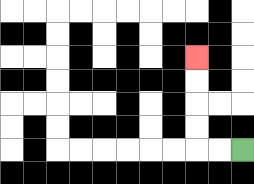{'start': '[10, 6]', 'end': '[8, 2]', 'path_directions': 'L,L,U,U,U,U', 'path_coordinates': '[[10, 6], [9, 6], [8, 6], [8, 5], [8, 4], [8, 3], [8, 2]]'}